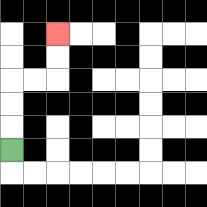{'start': '[0, 6]', 'end': '[2, 1]', 'path_directions': 'U,U,U,R,R,U,U', 'path_coordinates': '[[0, 6], [0, 5], [0, 4], [0, 3], [1, 3], [2, 3], [2, 2], [2, 1]]'}